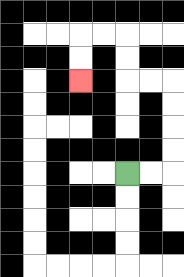{'start': '[5, 7]', 'end': '[3, 3]', 'path_directions': 'R,R,U,U,U,U,L,L,U,U,L,L,D,D', 'path_coordinates': '[[5, 7], [6, 7], [7, 7], [7, 6], [7, 5], [7, 4], [7, 3], [6, 3], [5, 3], [5, 2], [5, 1], [4, 1], [3, 1], [3, 2], [3, 3]]'}